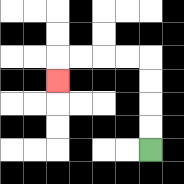{'start': '[6, 6]', 'end': '[2, 3]', 'path_directions': 'U,U,U,U,L,L,L,L,D', 'path_coordinates': '[[6, 6], [6, 5], [6, 4], [6, 3], [6, 2], [5, 2], [4, 2], [3, 2], [2, 2], [2, 3]]'}